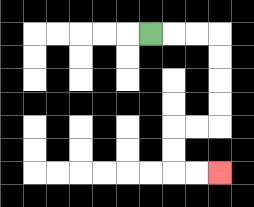{'start': '[6, 1]', 'end': '[9, 7]', 'path_directions': 'R,R,R,D,D,D,D,L,L,D,D,R,R', 'path_coordinates': '[[6, 1], [7, 1], [8, 1], [9, 1], [9, 2], [9, 3], [9, 4], [9, 5], [8, 5], [7, 5], [7, 6], [7, 7], [8, 7], [9, 7]]'}